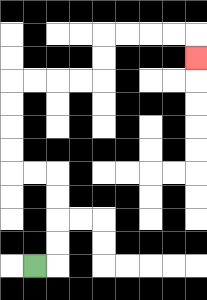{'start': '[1, 11]', 'end': '[8, 2]', 'path_directions': 'R,U,U,U,U,L,L,U,U,U,U,R,R,R,R,U,U,R,R,R,R,D', 'path_coordinates': '[[1, 11], [2, 11], [2, 10], [2, 9], [2, 8], [2, 7], [1, 7], [0, 7], [0, 6], [0, 5], [0, 4], [0, 3], [1, 3], [2, 3], [3, 3], [4, 3], [4, 2], [4, 1], [5, 1], [6, 1], [7, 1], [8, 1], [8, 2]]'}